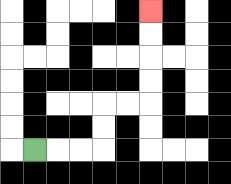{'start': '[1, 6]', 'end': '[6, 0]', 'path_directions': 'R,R,R,U,U,R,R,U,U,U,U', 'path_coordinates': '[[1, 6], [2, 6], [3, 6], [4, 6], [4, 5], [4, 4], [5, 4], [6, 4], [6, 3], [6, 2], [6, 1], [6, 0]]'}